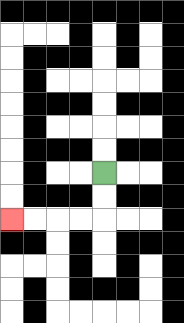{'start': '[4, 7]', 'end': '[0, 9]', 'path_directions': 'D,D,L,L,L,L', 'path_coordinates': '[[4, 7], [4, 8], [4, 9], [3, 9], [2, 9], [1, 9], [0, 9]]'}